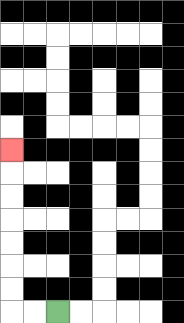{'start': '[2, 13]', 'end': '[0, 6]', 'path_directions': 'L,L,U,U,U,U,U,U,U', 'path_coordinates': '[[2, 13], [1, 13], [0, 13], [0, 12], [0, 11], [0, 10], [0, 9], [0, 8], [0, 7], [0, 6]]'}